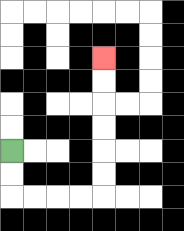{'start': '[0, 6]', 'end': '[4, 2]', 'path_directions': 'D,D,R,R,R,R,U,U,U,U,U,U', 'path_coordinates': '[[0, 6], [0, 7], [0, 8], [1, 8], [2, 8], [3, 8], [4, 8], [4, 7], [4, 6], [4, 5], [4, 4], [4, 3], [4, 2]]'}